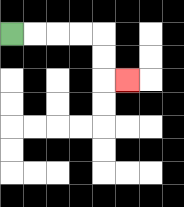{'start': '[0, 1]', 'end': '[5, 3]', 'path_directions': 'R,R,R,R,D,D,R', 'path_coordinates': '[[0, 1], [1, 1], [2, 1], [3, 1], [4, 1], [4, 2], [4, 3], [5, 3]]'}